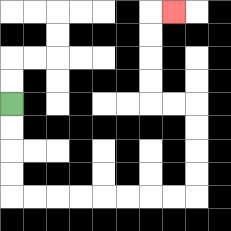{'start': '[0, 4]', 'end': '[7, 0]', 'path_directions': 'D,D,D,D,R,R,R,R,R,R,R,R,U,U,U,U,L,L,U,U,U,U,R', 'path_coordinates': '[[0, 4], [0, 5], [0, 6], [0, 7], [0, 8], [1, 8], [2, 8], [3, 8], [4, 8], [5, 8], [6, 8], [7, 8], [8, 8], [8, 7], [8, 6], [8, 5], [8, 4], [7, 4], [6, 4], [6, 3], [6, 2], [6, 1], [6, 0], [7, 0]]'}